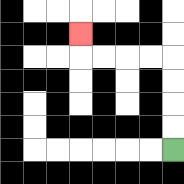{'start': '[7, 6]', 'end': '[3, 1]', 'path_directions': 'U,U,U,U,L,L,L,L,U', 'path_coordinates': '[[7, 6], [7, 5], [7, 4], [7, 3], [7, 2], [6, 2], [5, 2], [4, 2], [3, 2], [3, 1]]'}